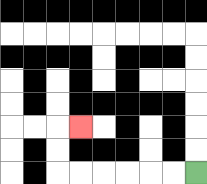{'start': '[8, 7]', 'end': '[3, 5]', 'path_directions': 'L,L,L,L,L,L,U,U,R', 'path_coordinates': '[[8, 7], [7, 7], [6, 7], [5, 7], [4, 7], [3, 7], [2, 7], [2, 6], [2, 5], [3, 5]]'}